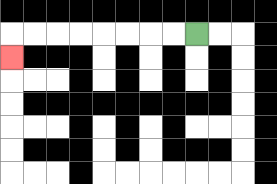{'start': '[8, 1]', 'end': '[0, 2]', 'path_directions': 'L,L,L,L,L,L,L,L,D', 'path_coordinates': '[[8, 1], [7, 1], [6, 1], [5, 1], [4, 1], [3, 1], [2, 1], [1, 1], [0, 1], [0, 2]]'}